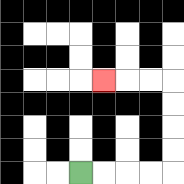{'start': '[3, 7]', 'end': '[4, 3]', 'path_directions': 'R,R,R,R,U,U,U,U,L,L,L', 'path_coordinates': '[[3, 7], [4, 7], [5, 7], [6, 7], [7, 7], [7, 6], [7, 5], [7, 4], [7, 3], [6, 3], [5, 3], [4, 3]]'}